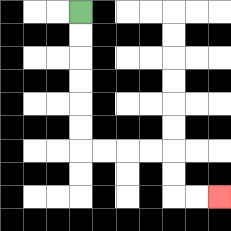{'start': '[3, 0]', 'end': '[9, 8]', 'path_directions': 'D,D,D,D,D,D,R,R,R,R,D,D,R,R', 'path_coordinates': '[[3, 0], [3, 1], [3, 2], [3, 3], [3, 4], [3, 5], [3, 6], [4, 6], [5, 6], [6, 6], [7, 6], [7, 7], [7, 8], [8, 8], [9, 8]]'}